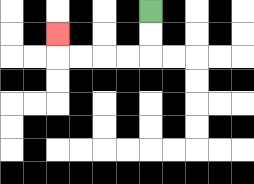{'start': '[6, 0]', 'end': '[2, 1]', 'path_directions': 'D,D,L,L,L,L,U', 'path_coordinates': '[[6, 0], [6, 1], [6, 2], [5, 2], [4, 2], [3, 2], [2, 2], [2, 1]]'}